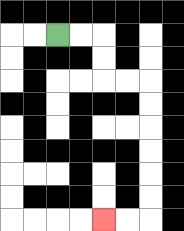{'start': '[2, 1]', 'end': '[4, 9]', 'path_directions': 'R,R,D,D,R,R,D,D,D,D,D,D,L,L', 'path_coordinates': '[[2, 1], [3, 1], [4, 1], [4, 2], [4, 3], [5, 3], [6, 3], [6, 4], [6, 5], [6, 6], [6, 7], [6, 8], [6, 9], [5, 9], [4, 9]]'}